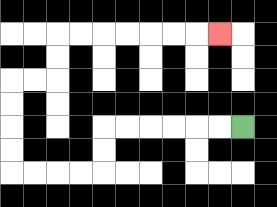{'start': '[10, 5]', 'end': '[9, 1]', 'path_directions': 'L,L,L,L,L,L,D,D,L,L,L,L,U,U,U,U,R,R,U,U,R,R,R,R,R,R,R', 'path_coordinates': '[[10, 5], [9, 5], [8, 5], [7, 5], [6, 5], [5, 5], [4, 5], [4, 6], [4, 7], [3, 7], [2, 7], [1, 7], [0, 7], [0, 6], [0, 5], [0, 4], [0, 3], [1, 3], [2, 3], [2, 2], [2, 1], [3, 1], [4, 1], [5, 1], [6, 1], [7, 1], [8, 1], [9, 1]]'}